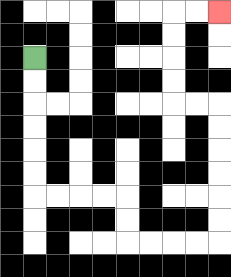{'start': '[1, 2]', 'end': '[9, 0]', 'path_directions': 'D,D,D,D,D,D,R,R,R,R,D,D,R,R,R,R,U,U,U,U,U,U,L,L,U,U,U,U,R,R', 'path_coordinates': '[[1, 2], [1, 3], [1, 4], [1, 5], [1, 6], [1, 7], [1, 8], [2, 8], [3, 8], [4, 8], [5, 8], [5, 9], [5, 10], [6, 10], [7, 10], [8, 10], [9, 10], [9, 9], [9, 8], [9, 7], [9, 6], [9, 5], [9, 4], [8, 4], [7, 4], [7, 3], [7, 2], [7, 1], [7, 0], [8, 0], [9, 0]]'}